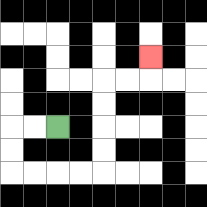{'start': '[2, 5]', 'end': '[6, 2]', 'path_directions': 'L,L,D,D,R,R,R,R,U,U,U,U,R,R,U', 'path_coordinates': '[[2, 5], [1, 5], [0, 5], [0, 6], [0, 7], [1, 7], [2, 7], [3, 7], [4, 7], [4, 6], [4, 5], [4, 4], [4, 3], [5, 3], [6, 3], [6, 2]]'}